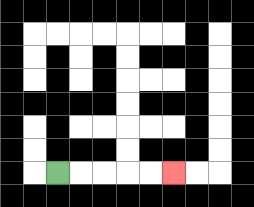{'start': '[2, 7]', 'end': '[7, 7]', 'path_directions': 'R,R,R,R,R', 'path_coordinates': '[[2, 7], [3, 7], [4, 7], [5, 7], [6, 7], [7, 7]]'}